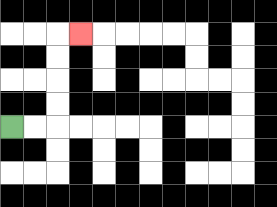{'start': '[0, 5]', 'end': '[3, 1]', 'path_directions': 'R,R,U,U,U,U,R', 'path_coordinates': '[[0, 5], [1, 5], [2, 5], [2, 4], [2, 3], [2, 2], [2, 1], [3, 1]]'}